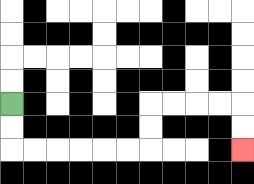{'start': '[0, 4]', 'end': '[10, 6]', 'path_directions': 'D,D,R,R,R,R,R,R,U,U,R,R,R,R,D,D', 'path_coordinates': '[[0, 4], [0, 5], [0, 6], [1, 6], [2, 6], [3, 6], [4, 6], [5, 6], [6, 6], [6, 5], [6, 4], [7, 4], [8, 4], [9, 4], [10, 4], [10, 5], [10, 6]]'}